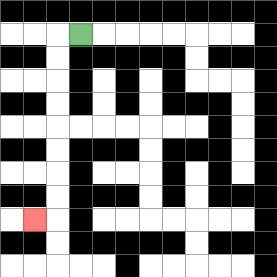{'start': '[3, 1]', 'end': '[1, 9]', 'path_directions': 'L,D,D,D,D,D,D,D,D,L', 'path_coordinates': '[[3, 1], [2, 1], [2, 2], [2, 3], [2, 4], [2, 5], [2, 6], [2, 7], [2, 8], [2, 9], [1, 9]]'}